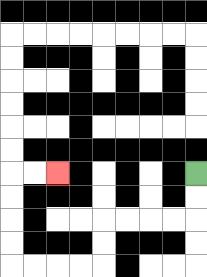{'start': '[8, 7]', 'end': '[2, 7]', 'path_directions': 'D,D,L,L,L,L,D,D,L,L,L,L,U,U,U,U,R,R', 'path_coordinates': '[[8, 7], [8, 8], [8, 9], [7, 9], [6, 9], [5, 9], [4, 9], [4, 10], [4, 11], [3, 11], [2, 11], [1, 11], [0, 11], [0, 10], [0, 9], [0, 8], [0, 7], [1, 7], [2, 7]]'}